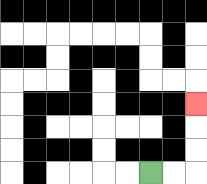{'start': '[6, 7]', 'end': '[8, 4]', 'path_directions': 'R,R,U,U,U', 'path_coordinates': '[[6, 7], [7, 7], [8, 7], [8, 6], [8, 5], [8, 4]]'}